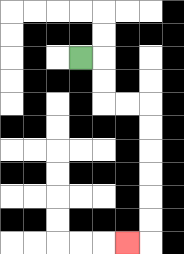{'start': '[3, 2]', 'end': '[5, 10]', 'path_directions': 'R,D,D,R,R,D,D,D,D,D,D,L', 'path_coordinates': '[[3, 2], [4, 2], [4, 3], [4, 4], [5, 4], [6, 4], [6, 5], [6, 6], [6, 7], [6, 8], [6, 9], [6, 10], [5, 10]]'}